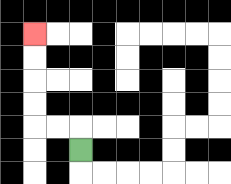{'start': '[3, 6]', 'end': '[1, 1]', 'path_directions': 'U,L,L,U,U,U,U', 'path_coordinates': '[[3, 6], [3, 5], [2, 5], [1, 5], [1, 4], [1, 3], [1, 2], [1, 1]]'}